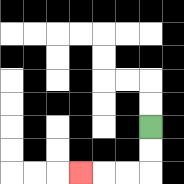{'start': '[6, 5]', 'end': '[3, 7]', 'path_directions': 'D,D,L,L,L', 'path_coordinates': '[[6, 5], [6, 6], [6, 7], [5, 7], [4, 7], [3, 7]]'}